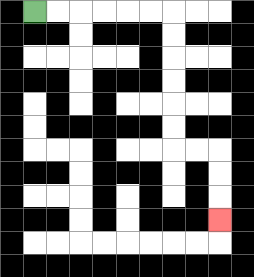{'start': '[1, 0]', 'end': '[9, 9]', 'path_directions': 'R,R,R,R,R,R,D,D,D,D,D,D,R,R,D,D,D', 'path_coordinates': '[[1, 0], [2, 0], [3, 0], [4, 0], [5, 0], [6, 0], [7, 0], [7, 1], [7, 2], [7, 3], [7, 4], [7, 5], [7, 6], [8, 6], [9, 6], [9, 7], [9, 8], [9, 9]]'}